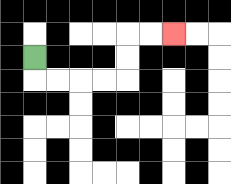{'start': '[1, 2]', 'end': '[7, 1]', 'path_directions': 'D,R,R,R,R,U,U,R,R', 'path_coordinates': '[[1, 2], [1, 3], [2, 3], [3, 3], [4, 3], [5, 3], [5, 2], [5, 1], [6, 1], [7, 1]]'}